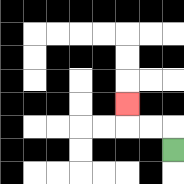{'start': '[7, 6]', 'end': '[5, 4]', 'path_directions': 'U,L,L,U', 'path_coordinates': '[[7, 6], [7, 5], [6, 5], [5, 5], [5, 4]]'}